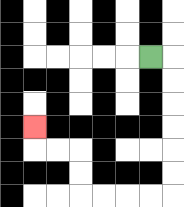{'start': '[6, 2]', 'end': '[1, 5]', 'path_directions': 'R,D,D,D,D,D,D,L,L,L,L,U,U,L,L,U', 'path_coordinates': '[[6, 2], [7, 2], [7, 3], [7, 4], [7, 5], [7, 6], [7, 7], [7, 8], [6, 8], [5, 8], [4, 8], [3, 8], [3, 7], [3, 6], [2, 6], [1, 6], [1, 5]]'}